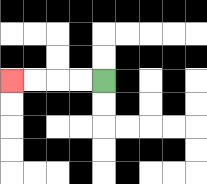{'start': '[4, 3]', 'end': '[0, 3]', 'path_directions': 'L,L,L,L', 'path_coordinates': '[[4, 3], [3, 3], [2, 3], [1, 3], [0, 3]]'}